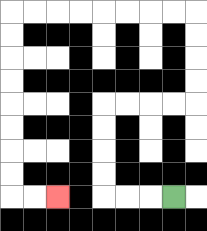{'start': '[7, 8]', 'end': '[2, 8]', 'path_directions': 'L,L,L,U,U,U,U,R,R,R,R,U,U,U,U,L,L,L,L,L,L,L,L,D,D,D,D,D,D,D,D,R,R', 'path_coordinates': '[[7, 8], [6, 8], [5, 8], [4, 8], [4, 7], [4, 6], [4, 5], [4, 4], [5, 4], [6, 4], [7, 4], [8, 4], [8, 3], [8, 2], [8, 1], [8, 0], [7, 0], [6, 0], [5, 0], [4, 0], [3, 0], [2, 0], [1, 0], [0, 0], [0, 1], [0, 2], [0, 3], [0, 4], [0, 5], [0, 6], [0, 7], [0, 8], [1, 8], [2, 8]]'}